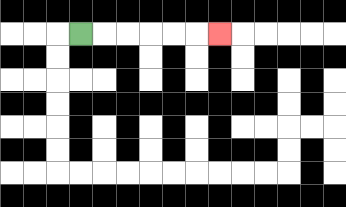{'start': '[3, 1]', 'end': '[9, 1]', 'path_directions': 'R,R,R,R,R,R', 'path_coordinates': '[[3, 1], [4, 1], [5, 1], [6, 1], [7, 1], [8, 1], [9, 1]]'}